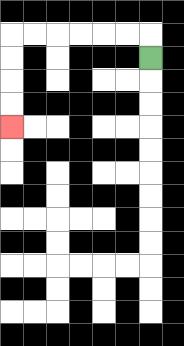{'start': '[6, 2]', 'end': '[0, 5]', 'path_directions': 'U,L,L,L,L,L,L,D,D,D,D', 'path_coordinates': '[[6, 2], [6, 1], [5, 1], [4, 1], [3, 1], [2, 1], [1, 1], [0, 1], [0, 2], [0, 3], [0, 4], [0, 5]]'}